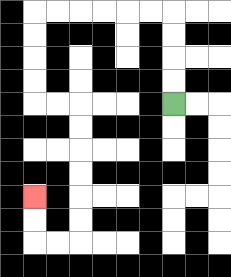{'start': '[7, 4]', 'end': '[1, 8]', 'path_directions': 'U,U,U,U,L,L,L,L,L,L,D,D,D,D,R,R,D,D,D,D,D,D,L,L,U,U', 'path_coordinates': '[[7, 4], [7, 3], [7, 2], [7, 1], [7, 0], [6, 0], [5, 0], [4, 0], [3, 0], [2, 0], [1, 0], [1, 1], [1, 2], [1, 3], [1, 4], [2, 4], [3, 4], [3, 5], [3, 6], [3, 7], [3, 8], [3, 9], [3, 10], [2, 10], [1, 10], [1, 9], [1, 8]]'}